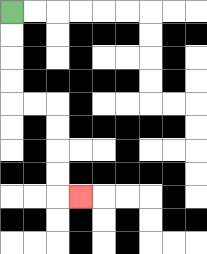{'start': '[0, 0]', 'end': '[3, 8]', 'path_directions': 'D,D,D,D,R,R,D,D,D,D,R', 'path_coordinates': '[[0, 0], [0, 1], [0, 2], [0, 3], [0, 4], [1, 4], [2, 4], [2, 5], [2, 6], [2, 7], [2, 8], [3, 8]]'}